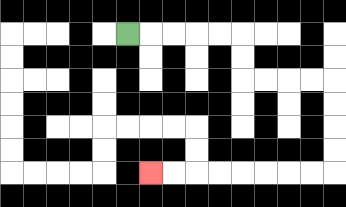{'start': '[5, 1]', 'end': '[6, 7]', 'path_directions': 'R,R,R,R,R,D,D,R,R,R,R,D,D,D,D,L,L,L,L,L,L,L,L', 'path_coordinates': '[[5, 1], [6, 1], [7, 1], [8, 1], [9, 1], [10, 1], [10, 2], [10, 3], [11, 3], [12, 3], [13, 3], [14, 3], [14, 4], [14, 5], [14, 6], [14, 7], [13, 7], [12, 7], [11, 7], [10, 7], [9, 7], [8, 7], [7, 7], [6, 7]]'}